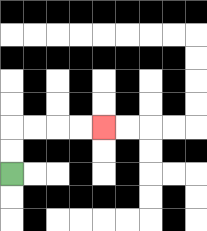{'start': '[0, 7]', 'end': '[4, 5]', 'path_directions': 'U,U,R,R,R,R', 'path_coordinates': '[[0, 7], [0, 6], [0, 5], [1, 5], [2, 5], [3, 5], [4, 5]]'}